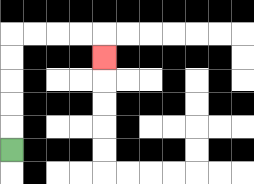{'start': '[0, 6]', 'end': '[4, 2]', 'path_directions': 'U,U,U,U,U,R,R,R,R,D', 'path_coordinates': '[[0, 6], [0, 5], [0, 4], [0, 3], [0, 2], [0, 1], [1, 1], [2, 1], [3, 1], [4, 1], [4, 2]]'}